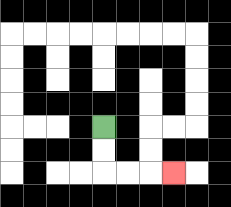{'start': '[4, 5]', 'end': '[7, 7]', 'path_directions': 'D,D,R,R,R', 'path_coordinates': '[[4, 5], [4, 6], [4, 7], [5, 7], [6, 7], [7, 7]]'}